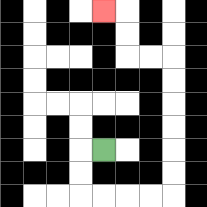{'start': '[4, 6]', 'end': '[4, 0]', 'path_directions': 'L,D,D,R,R,R,R,U,U,U,U,U,U,L,L,U,U,L', 'path_coordinates': '[[4, 6], [3, 6], [3, 7], [3, 8], [4, 8], [5, 8], [6, 8], [7, 8], [7, 7], [7, 6], [7, 5], [7, 4], [7, 3], [7, 2], [6, 2], [5, 2], [5, 1], [5, 0], [4, 0]]'}